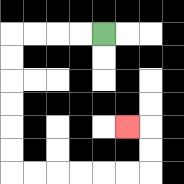{'start': '[4, 1]', 'end': '[5, 5]', 'path_directions': 'L,L,L,L,D,D,D,D,D,D,R,R,R,R,R,R,U,U,L', 'path_coordinates': '[[4, 1], [3, 1], [2, 1], [1, 1], [0, 1], [0, 2], [0, 3], [0, 4], [0, 5], [0, 6], [0, 7], [1, 7], [2, 7], [3, 7], [4, 7], [5, 7], [6, 7], [6, 6], [6, 5], [5, 5]]'}